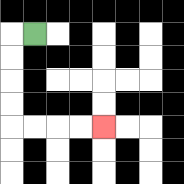{'start': '[1, 1]', 'end': '[4, 5]', 'path_directions': 'L,D,D,D,D,R,R,R,R', 'path_coordinates': '[[1, 1], [0, 1], [0, 2], [0, 3], [0, 4], [0, 5], [1, 5], [2, 5], [3, 5], [4, 5]]'}